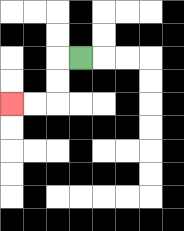{'start': '[3, 2]', 'end': '[0, 4]', 'path_directions': 'L,D,D,L,L', 'path_coordinates': '[[3, 2], [2, 2], [2, 3], [2, 4], [1, 4], [0, 4]]'}